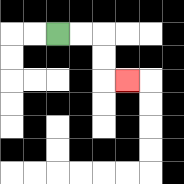{'start': '[2, 1]', 'end': '[5, 3]', 'path_directions': 'R,R,D,D,R', 'path_coordinates': '[[2, 1], [3, 1], [4, 1], [4, 2], [4, 3], [5, 3]]'}